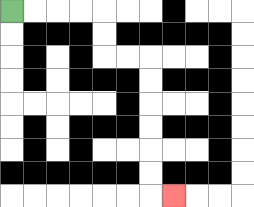{'start': '[0, 0]', 'end': '[7, 8]', 'path_directions': 'R,R,R,R,D,D,R,R,D,D,D,D,D,D,R', 'path_coordinates': '[[0, 0], [1, 0], [2, 0], [3, 0], [4, 0], [4, 1], [4, 2], [5, 2], [6, 2], [6, 3], [6, 4], [6, 5], [6, 6], [6, 7], [6, 8], [7, 8]]'}